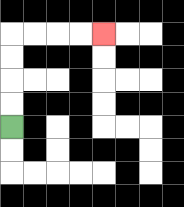{'start': '[0, 5]', 'end': '[4, 1]', 'path_directions': 'U,U,U,U,R,R,R,R', 'path_coordinates': '[[0, 5], [0, 4], [0, 3], [0, 2], [0, 1], [1, 1], [2, 1], [3, 1], [4, 1]]'}